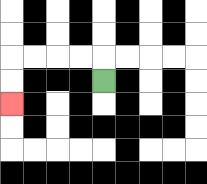{'start': '[4, 3]', 'end': '[0, 4]', 'path_directions': 'U,L,L,L,L,D,D', 'path_coordinates': '[[4, 3], [4, 2], [3, 2], [2, 2], [1, 2], [0, 2], [0, 3], [0, 4]]'}